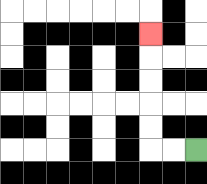{'start': '[8, 6]', 'end': '[6, 1]', 'path_directions': 'L,L,U,U,U,U,U', 'path_coordinates': '[[8, 6], [7, 6], [6, 6], [6, 5], [6, 4], [6, 3], [6, 2], [6, 1]]'}